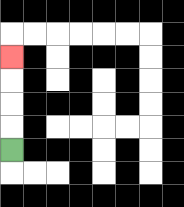{'start': '[0, 6]', 'end': '[0, 2]', 'path_directions': 'U,U,U,U', 'path_coordinates': '[[0, 6], [0, 5], [0, 4], [0, 3], [0, 2]]'}